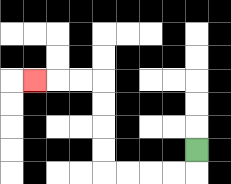{'start': '[8, 6]', 'end': '[1, 3]', 'path_directions': 'D,L,L,L,L,U,U,U,U,L,L,L', 'path_coordinates': '[[8, 6], [8, 7], [7, 7], [6, 7], [5, 7], [4, 7], [4, 6], [4, 5], [4, 4], [4, 3], [3, 3], [2, 3], [1, 3]]'}